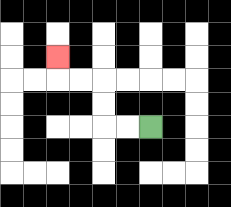{'start': '[6, 5]', 'end': '[2, 2]', 'path_directions': 'L,L,U,U,L,L,U', 'path_coordinates': '[[6, 5], [5, 5], [4, 5], [4, 4], [4, 3], [3, 3], [2, 3], [2, 2]]'}